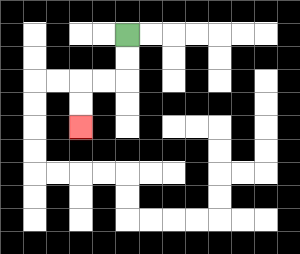{'start': '[5, 1]', 'end': '[3, 5]', 'path_directions': 'D,D,L,L,D,D', 'path_coordinates': '[[5, 1], [5, 2], [5, 3], [4, 3], [3, 3], [3, 4], [3, 5]]'}